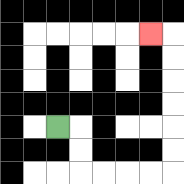{'start': '[2, 5]', 'end': '[6, 1]', 'path_directions': 'R,D,D,R,R,R,R,U,U,U,U,U,U,L', 'path_coordinates': '[[2, 5], [3, 5], [3, 6], [3, 7], [4, 7], [5, 7], [6, 7], [7, 7], [7, 6], [7, 5], [7, 4], [7, 3], [7, 2], [7, 1], [6, 1]]'}